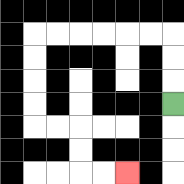{'start': '[7, 4]', 'end': '[5, 7]', 'path_directions': 'U,U,U,L,L,L,L,L,L,D,D,D,D,R,R,D,D,R,R', 'path_coordinates': '[[7, 4], [7, 3], [7, 2], [7, 1], [6, 1], [5, 1], [4, 1], [3, 1], [2, 1], [1, 1], [1, 2], [1, 3], [1, 4], [1, 5], [2, 5], [3, 5], [3, 6], [3, 7], [4, 7], [5, 7]]'}